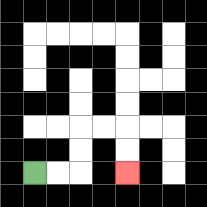{'start': '[1, 7]', 'end': '[5, 7]', 'path_directions': 'R,R,U,U,R,R,D,D', 'path_coordinates': '[[1, 7], [2, 7], [3, 7], [3, 6], [3, 5], [4, 5], [5, 5], [5, 6], [5, 7]]'}